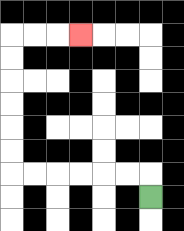{'start': '[6, 8]', 'end': '[3, 1]', 'path_directions': 'U,L,L,L,L,L,L,U,U,U,U,U,U,R,R,R', 'path_coordinates': '[[6, 8], [6, 7], [5, 7], [4, 7], [3, 7], [2, 7], [1, 7], [0, 7], [0, 6], [0, 5], [0, 4], [0, 3], [0, 2], [0, 1], [1, 1], [2, 1], [3, 1]]'}